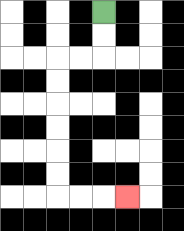{'start': '[4, 0]', 'end': '[5, 8]', 'path_directions': 'D,D,L,L,D,D,D,D,D,D,R,R,R', 'path_coordinates': '[[4, 0], [4, 1], [4, 2], [3, 2], [2, 2], [2, 3], [2, 4], [2, 5], [2, 6], [2, 7], [2, 8], [3, 8], [4, 8], [5, 8]]'}